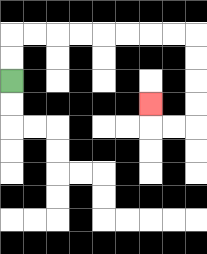{'start': '[0, 3]', 'end': '[6, 4]', 'path_directions': 'U,U,R,R,R,R,R,R,R,R,D,D,D,D,L,L,U', 'path_coordinates': '[[0, 3], [0, 2], [0, 1], [1, 1], [2, 1], [3, 1], [4, 1], [5, 1], [6, 1], [7, 1], [8, 1], [8, 2], [8, 3], [8, 4], [8, 5], [7, 5], [6, 5], [6, 4]]'}